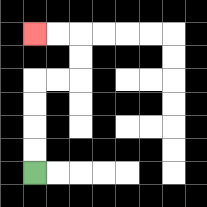{'start': '[1, 7]', 'end': '[1, 1]', 'path_directions': 'U,U,U,U,R,R,U,U,L,L', 'path_coordinates': '[[1, 7], [1, 6], [1, 5], [1, 4], [1, 3], [2, 3], [3, 3], [3, 2], [3, 1], [2, 1], [1, 1]]'}